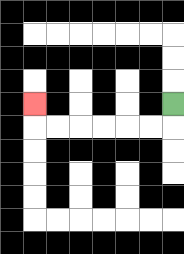{'start': '[7, 4]', 'end': '[1, 4]', 'path_directions': 'D,L,L,L,L,L,L,U', 'path_coordinates': '[[7, 4], [7, 5], [6, 5], [5, 5], [4, 5], [3, 5], [2, 5], [1, 5], [1, 4]]'}